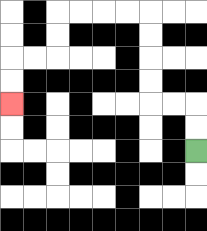{'start': '[8, 6]', 'end': '[0, 4]', 'path_directions': 'U,U,L,L,U,U,U,U,L,L,L,L,D,D,L,L,D,D', 'path_coordinates': '[[8, 6], [8, 5], [8, 4], [7, 4], [6, 4], [6, 3], [6, 2], [6, 1], [6, 0], [5, 0], [4, 0], [3, 0], [2, 0], [2, 1], [2, 2], [1, 2], [0, 2], [0, 3], [0, 4]]'}